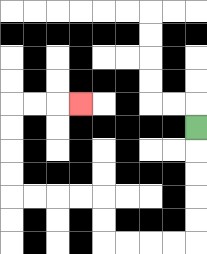{'start': '[8, 5]', 'end': '[3, 4]', 'path_directions': 'D,D,D,D,D,L,L,L,L,U,U,L,L,L,L,U,U,U,U,R,R,R', 'path_coordinates': '[[8, 5], [8, 6], [8, 7], [8, 8], [8, 9], [8, 10], [7, 10], [6, 10], [5, 10], [4, 10], [4, 9], [4, 8], [3, 8], [2, 8], [1, 8], [0, 8], [0, 7], [0, 6], [0, 5], [0, 4], [1, 4], [2, 4], [3, 4]]'}